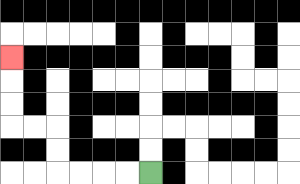{'start': '[6, 7]', 'end': '[0, 2]', 'path_directions': 'L,L,L,L,U,U,L,L,U,U,U', 'path_coordinates': '[[6, 7], [5, 7], [4, 7], [3, 7], [2, 7], [2, 6], [2, 5], [1, 5], [0, 5], [0, 4], [0, 3], [0, 2]]'}